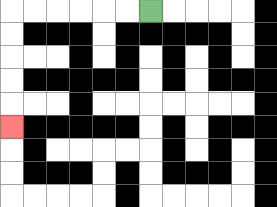{'start': '[6, 0]', 'end': '[0, 5]', 'path_directions': 'L,L,L,L,L,L,D,D,D,D,D', 'path_coordinates': '[[6, 0], [5, 0], [4, 0], [3, 0], [2, 0], [1, 0], [0, 0], [0, 1], [0, 2], [0, 3], [0, 4], [0, 5]]'}